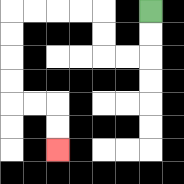{'start': '[6, 0]', 'end': '[2, 6]', 'path_directions': 'D,D,L,L,U,U,L,L,L,L,D,D,D,D,R,R,D,D', 'path_coordinates': '[[6, 0], [6, 1], [6, 2], [5, 2], [4, 2], [4, 1], [4, 0], [3, 0], [2, 0], [1, 0], [0, 0], [0, 1], [0, 2], [0, 3], [0, 4], [1, 4], [2, 4], [2, 5], [2, 6]]'}